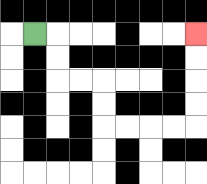{'start': '[1, 1]', 'end': '[8, 1]', 'path_directions': 'R,D,D,R,R,D,D,R,R,R,R,U,U,U,U', 'path_coordinates': '[[1, 1], [2, 1], [2, 2], [2, 3], [3, 3], [4, 3], [4, 4], [4, 5], [5, 5], [6, 5], [7, 5], [8, 5], [8, 4], [8, 3], [8, 2], [8, 1]]'}